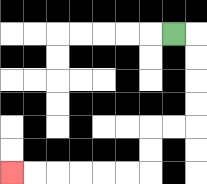{'start': '[7, 1]', 'end': '[0, 7]', 'path_directions': 'R,D,D,D,D,L,L,D,D,L,L,L,L,L,L', 'path_coordinates': '[[7, 1], [8, 1], [8, 2], [8, 3], [8, 4], [8, 5], [7, 5], [6, 5], [6, 6], [6, 7], [5, 7], [4, 7], [3, 7], [2, 7], [1, 7], [0, 7]]'}